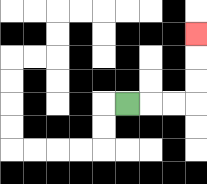{'start': '[5, 4]', 'end': '[8, 1]', 'path_directions': 'R,R,R,U,U,U', 'path_coordinates': '[[5, 4], [6, 4], [7, 4], [8, 4], [8, 3], [8, 2], [8, 1]]'}